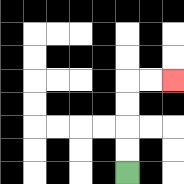{'start': '[5, 7]', 'end': '[7, 3]', 'path_directions': 'U,U,U,U,R,R', 'path_coordinates': '[[5, 7], [5, 6], [5, 5], [5, 4], [5, 3], [6, 3], [7, 3]]'}